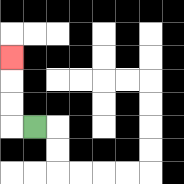{'start': '[1, 5]', 'end': '[0, 2]', 'path_directions': 'L,U,U,U', 'path_coordinates': '[[1, 5], [0, 5], [0, 4], [0, 3], [0, 2]]'}